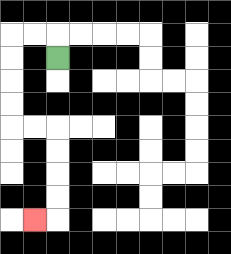{'start': '[2, 2]', 'end': '[1, 9]', 'path_directions': 'U,L,L,D,D,D,D,R,R,D,D,D,D,L', 'path_coordinates': '[[2, 2], [2, 1], [1, 1], [0, 1], [0, 2], [0, 3], [0, 4], [0, 5], [1, 5], [2, 5], [2, 6], [2, 7], [2, 8], [2, 9], [1, 9]]'}